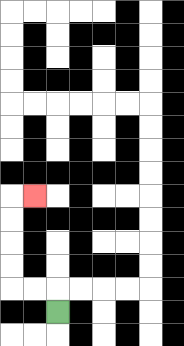{'start': '[2, 13]', 'end': '[1, 8]', 'path_directions': 'U,L,L,U,U,U,U,R', 'path_coordinates': '[[2, 13], [2, 12], [1, 12], [0, 12], [0, 11], [0, 10], [0, 9], [0, 8], [1, 8]]'}